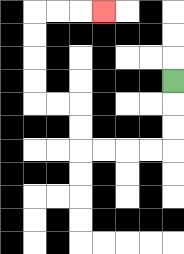{'start': '[7, 3]', 'end': '[4, 0]', 'path_directions': 'D,D,D,L,L,L,L,U,U,L,L,U,U,U,U,R,R,R', 'path_coordinates': '[[7, 3], [7, 4], [7, 5], [7, 6], [6, 6], [5, 6], [4, 6], [3, 6], [3, 5], [3, 4], [2, 4], [1, 4], [1, 3], [1, 2], [1, 1], [1, 0], [2, 0], [3, 0], [4, 0]]'}